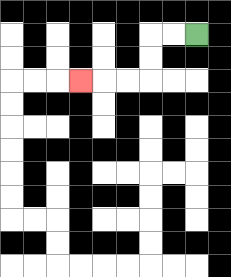{'start': '[8, 1]', 'end': '[3, 3]', 'path_directions': 'L,L,D,D,L,L,L', 'path_coordinates': '[[8, 1], [7, 1], [6, 1], [6, 2], [6, 3], [5, 3], [4, 3], [3, 3]]'}